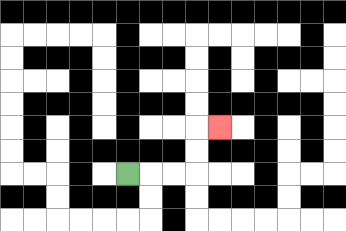{'start': '[5, 7]', 'end': '[9, 5]', 'path_directions': 'R,R,R,U,U,R', 'path_coordinates': '[[5, 7], [6, 7], [7, 7], [8, 7], [8, 6], [8, 5], [9, 5]]'}